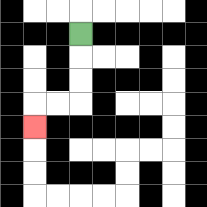{'start': '[3, 1]', 'end': '[1, 5]', 'path_directions': 'D,D,D,L,L,D', 'path_coordinates': '[[3, 1], [3, 2], [3, 3], [3, 4], [2, 4], [1, 4], [1, 5]]'}